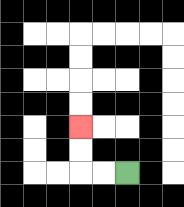{'start': '[5, 7]', 'end': '[3, 5]', 'path_directions': 'L,L,U,U', 'path_coordinates': '[[5, 7], [4, 7], [3, 7], [3, 6], [3, 5]]'}